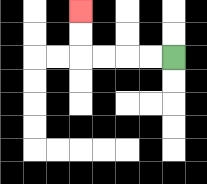{'start': '[7, 2]', 'end': '[3, 0]', 'path_directions': 'L,L,L,L,U,U', 'path_coordinates': '[[7, 2], [6, 2], [5, 2], [4, 2], [3, 2], [3, 1], [3, 0]]'}